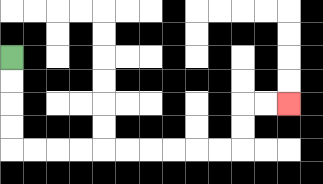{'start': '[0, 2]', 'end': '[12, 4]', 'path_directions': 'D,D,D,D,R,R,R,R,R,R,R,R,R,R,U,U,R,R', 'path_coordinates': '[[0, 2], [0, 3], [0, 4], [0, 5], [0, 6], [1, 6], [2, 6], [3, 6], [4, 6], [5, 6], [6, 6], [7, 6], [8, 6], [9, 6], [10, 6], [10, 5], [10, 4], [11, 4], [12, 4]]'}